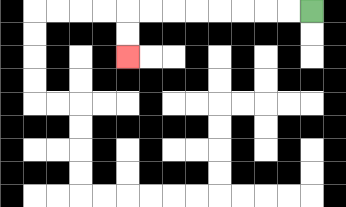{'start': '[13, 0]', 'end': '[5, 2]', 'path_directions': 'L,L,L,L,L,L,L,L,D,D', 'path_coordinates': '[[13, 0], [12, 0], [11, 0], [10, 0], [9, 0], [8, 0], [7, 0], [6, 0], [5, 0], [5, 1], [5, 2]]'}